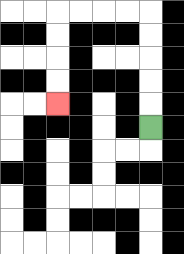{'start': '[6, 5]', 'end': '[2, 4]', 'path_directions': 'U,U,U,U,U,L,L,L,L,D,D,D,D', 'path_coordinates': '[[6, 5], [6, 4], [6, 3], [6, 2], [6, 1], [6, 0], [5, 0], [4, 0], [3, 0], [2, 0], [2, 1], [2, 2], [2, 3], [2, 4]]'}